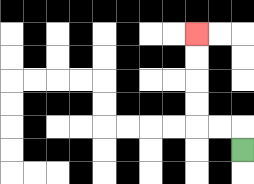{'start': '[10, 6]', 'end': '[8, 1]', 'path_directions': 'U,L,L,U,U,U,U', 'path_coordinates': '[[10, 6], [10, 5], [9, 5], [8, 5], [8, 4], [8, 3], [8, 2], [8, 1]]'}